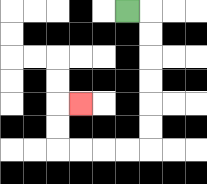{'start': '[5, 0]', 'end': '[3, 4]', 'path_directions': 'R,D,D,D,D,D,D,L,L,L,L,U,U,R', 'path_coordinates': '[[5, 0], [6, 0], [6, 1], [6, 2], [6, 3], [6, 4], [6, 5], [6, 6], [5, 6], [4, 6], [3, 6], [2, 6], [2, 5], [2, 4], [3, 4]]'}